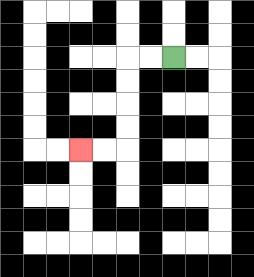{'start': '[7, 2]', 'end': '[3, 6]', 'path_directions': 'L,L,D,D,D,D,L,L', 'path_coordinates': '[[7, 2], [6, 2], [5, 2], [5, 3], [5, 4], [5, 5], [5, 6], [4, 6], [3, 6]]'}